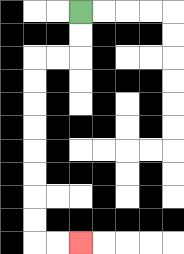{'start': '[3, 0]', 'end': '[3, 10]', 'path_directions': 'D,D,L,L,D,D,D,D,D,D,D,D,R,R', 'path_coordinates': '[[3, 0], [3, 1], [3, 2], [2, 2], [1, 2], [1, 3], [1, 4], [1, 5], [1, 6], [1, 7], [1, 8], [1, 9], [1, 10], [2, 10], [3, 10]]'}